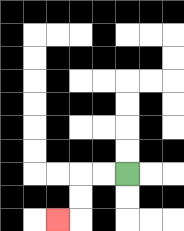{'start': '[5, 7]', 'end': '[2, 9]', 'path_directions': 'L,L,D,D,L', 'path_coordinates': '[[5, 7], [4, 7], [3, 7], [3, 8], [3, 9], [2, 9]]'}